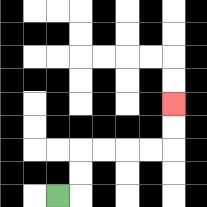{'start': '[2, 8]', 'end': '[7, 4]', 'path_directions': 'R,U,U,R,R,R,R,U,U', 'path_coordinates': '[[2, 8], [3, 8], [3, 7], [3, 6], [4, 6], [5, 6], [6, 6], [7, 6], [7, 5], [7, 4]]'}